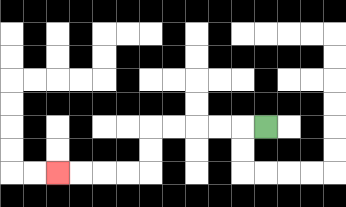{'start': '[11, 5]', 'end': '[2, 7]', 'path_directions': 'L,L,L,L,L,D,D,L,L,L,L', 'path_coordinates': '[[11, 5], [10, 5], [9, 5], [8, 5], [7, 5], [6, 5], [6, 6], [6, 7], [5, 7], [4, 7], [3, 7], [2, 7]]'}